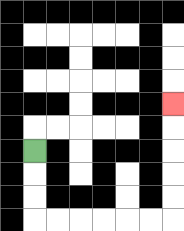{'start': '[1, 6]', 'end': '[7, 4]', 'path_directions': 'D,D,D,R,R,R,R,R,R,U,U,U,U,U', 'path_coordinates': '[[1, 6], [1, 7], [1, 8], [1, 9], [2, 9], [3, 9], [4, 9], [5, 9], [6, 9], [7, 9], [7, 8], [7, 7], [7, 6], [7, 5], [7, 4]]'}